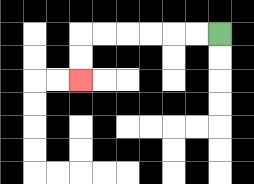{'start': '[9, 1]', 'end': '[3, 3]', 'path_directions': 'L,L,L,L,L,L,D,D', 'path_coordinates': '[[9, 1], [8, 1], [7, 1], [6, 1], [5, 1], [4, 1], [3, 1], [3, 2], [3, 3]]'}